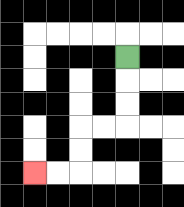{'start': '[5, 2]', 'end': '[1, 7]', 'path_directions': 'D,D,D,L,L,D,D,L,L', 'path_coordinates': '[[5, 2], [5, 3], [5, 4], [5, 5], [4, 5], [3, 5], [3, 6], [3, 7], [2, 7], [1, 7]]'}